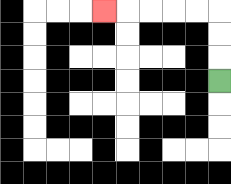{'start': '[9, 3]', 'end': '[4, 0]', 'path_directions': 'U,U,U,L,L,L,L,L', 'path_coordinates': '[[9, 3], [9, 2], [9, 1], [9, 0], [8, 0], [7, 0], [6, 0], [5, 0], [4, 0]]'}